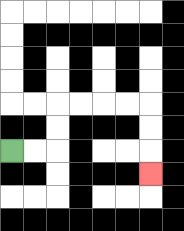{'start': '[0, 6]', 'end': '[6, 7]', 'path_directions': 'R,R,U,U,R,R,R,R,D,D,D', 'path_coordinates': '[[0, 6], [1, 6], [2, 6], [2, 5], [2, 4], [3, 4], [4, 4], [5, 4], [6, 4], [6, 5], [6, 6], [6, 7]]'}